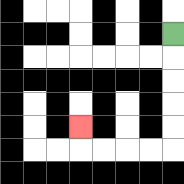{'start': '[7, 1]', 'end': '[3, 5]', 'path_directions': 'D,D,D,D,D,L,L,L,L,U', 'path_coordinates': '[[7, 1], [7, 2], [7, 3], [7, 4], [7, 5], [7, 6], [6, 6], [5, 6], [4, 6], [3, 6], [3, 5]]'}